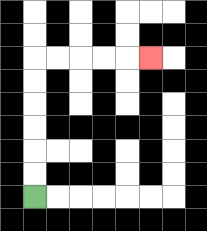{'start': '[1, 8]', 'end': '[6, 2]', 'path_directions': 'U,U,U,U,U,U,R,R,R,R,R', 'path_coordinates': '[[1, 8], [1, 7], [1, 6], [1, 5], [1, 4], [1, 3], [1, 2], [2, 2], [3, 2], [4, 2], [5, 2], [6, 2]]'}